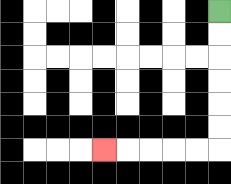{'start': '[9, 0]', 'end': '[4, 6]', 'path_directions': 'D,D,D,D,D,D,L,L,L,L,L', 'path_coordinates': '[[9, 0], [9, 1], [9, 2], [9, 3], [9, 4], [9, 5], [9, 6], [8, 6], [7, 6], [6, 6], [5, 6], [4, 6]]'}